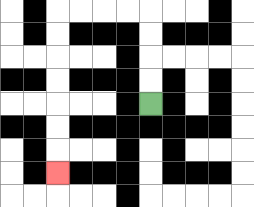{'start': '[6, 4]', 'end': '[2, 7]', 'path_directions': 'U,U,U,U,L,L,L,L,D,D,D,D,D,D,D', 'path_coordinates': '[[6, 4], [6, 3], [6, 2], [6, 1], [6, 0], [5, 0], [4, 0], [3, 0], [2, 0], [2, 1], [2, 2], [2, 3], [2, 4], [2, 5], [2, 6], [2, 7]]'}